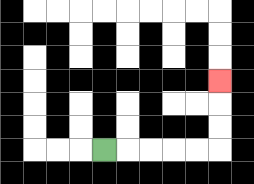{'start': '[4, 6]', 'end': '[9, 3]', 'path_directions': 'R,R,R,R,R,U,U,U', 'path_coordinates': '[[4, 6], [5, 6], [6, 6], [7, 6], [8, 6], [9, 6], [9, 5], [9, 4], [9, 3]]'}